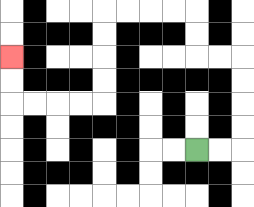{'start': '[8, 6]', 'end': '[0, 2]', 'path_directions': 'R,R,U,U,U,U,L,L,U,U,L,L,L,L,D,D,D,D,L,L,L,L,U,U', 'path_coordinates': '[[8, 6], [9, 6], [10, 6], [10, 5], [10, 4], [10, 3], [10, 2], [9, 2], [8, 2], [8, 1], [8, 0], [7, 0], [6, 0], [5, 0], [4, 0], [4, 1], [4, 2], [4, 3], [4, 4], [3, 4], [2, 4], [1, 4], [0, 4], [0, 3], [0, 2]]'}